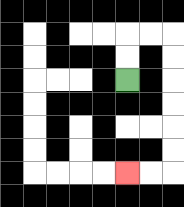{'start': '[5, 3]', 'end': '[5, 7]', 'path_directions': 'U,U,R,R,D,D,D,D,D,D,L,L', 'path_coordinates': '[[5, 3], [5, 2], [5, 1], [6, 1], [7, 1], [7, 2], [7, 3], [7, 4], [7, 5], [7, 6], [7, 7], [6, 7], [5, 7]]'}